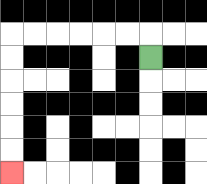{'start': '[6, 2]', 'end': '[0, 7]', 'path_directions': 'U,L,L,L,L,L,L,D,D,D,D,D,D', 'path_coordinates': '[[6, 2], [6, 1], [5, 1], [4, 1], [3, 1], [2, 1], [1, 1], [0, 1], [0, 2], [0, 3], [0, 4], [0, 5], [0, 6], [0, 7]]'}